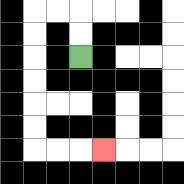{'start': '[3, 2]', 'end': '[4, 6]', 'path_directions': 'U,U,L,L,D,D,D,D,D,D,R,R,R', 'path_coordinates': '[[3, 2], [3, 1], [3, 0], [2, 0], [1, 0], [1, 1], [1, 2], [1, 3], [1, 4], [1, 5], [1, 6], [2, 6], [3, 6], [4, 6]]'}